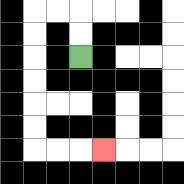{'start': '[3, 2]', 'end': '[4, 6]', 'path_directions': 'U,U,L,L,D,D,D,D,D,D,R,R,R', 'path_coordinates': '[[3, 2], [3, 1], [3, 0], [2, 0], [1, 0], [1, 1], [1, 2], [1, 3], [1, 4], [1, 5], [1, 6], [2, 6], [3, 6], [4, 6]]'}